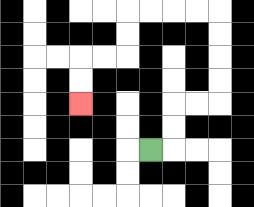{'start': '[6, 6]', 'end': '[3, 4]', 'path_directions': 'R,U,U,R,R,U,U,U,U,L,L,L,L,D,D,L,L,D,D', 'path_coordinates': '[[6, 6], [7, 6], [7, 5], [7, 4], [8, 4], [9, 4], [9, 3], [9, 2], [9, 1], [9, 0], [8, 0], [7, 0], [6, 0], [5, 0], [5, 1], [5, 2], [4, 2], [3, 2], [3, 3], [3, 4]]'}